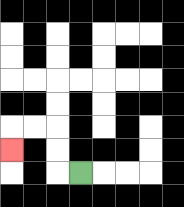{'start': '[3, 7]', 'end': '[0, 6]', 'path_directions': 'L,U,U,L,L,D', 'path_coordinates': '[[3, 7], [2, 7], [2, 6], [2, 5], [1, 5], [0, 5], [0, 6]]'}